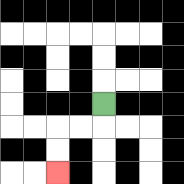{'start': '[4, 4]', 'end': '[2, 7]', 'path_directions': 'D,L,L,D,D', 'path_coordinates': '[[4, 4], [4, 5], [3, 5], [2, 5], [2, 6], [2, 7]]'}